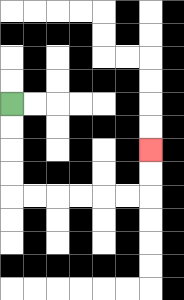{'start': '[0, 4]', 'end': '[6, 6]', 'path_directions': 'D,D,D,D,R,R,R,R,R,R,U,U', 'path_coordinates': '[[0, 4], [0, 5], [0, 6], [0, 7], [0, 8], [1, 8], [2, 8], [3, 8], [4, 8], [5, 8], [6, 8], [6, 7], [6, 6]]'}